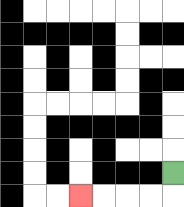{'start': '[7, 7]', 'end': '[3, 8]', 'path_directions': 'D,L,L,L,L', 'path_coordinates': '[[7, 7], [7, 8], [6, 8], [5, 8], [4, 8], [3, 8]]'}